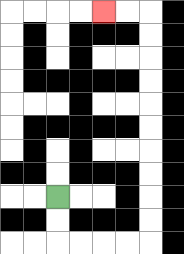{'start': '[2, 8]', 'end': '[4, 0]', 'path_directions': 'D,D,R,R,R,R,U,U,U,U,U,U,U,U,U,U,L,L', 'path_coordinates': '[[2, 8], [2, 9], [2, 10], [3, 10], [4, 10], [5, 10], [6, 10], [6, 9], [6, 8], [6, 7], [6, 6], [6, 5], [6, 4], [6, 3], [6, 2], [6, 1], [6, 0], [5, 0], [4, 0]]'}